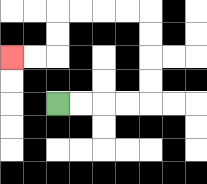{'start': '[2, 4]', 'end': '[0, 2]', 'path_directions': 'R,R,R,R,U,U,U,U,L,L,L,L,D,D,L,L', 'path_coordinates': '[[2, 4], [3, 4], [4, 4], [5, 4], [6, 4], [6, 3], [6, 2], [6, 1], [6, 0], [5, 0], [4, 0], [3, 0], [2, 0], [2, 1], [2, 2], [1, 2], [0, 2]]'}